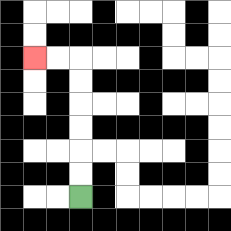{'start': '[3, 8]', 'end': '[1, 2]', 'path_directions': 'U,U,U,U,U,U,L,L', 'path_coordinates': '[[3, 8], [3, 7], [3, 6], [3, 5], [3, 4], [3, 3], [3, 2], [2, 2], [1, 2]]'}